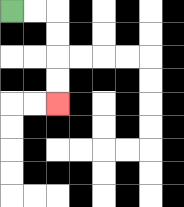{'start': '[0, 0]', 'end': '[2, 4]', 'path_directions': 'R,R,D,D,D,D', 'path_coordinates': '[[0, 0], [1, 0], [2, 0], [2, 1], [2, 2], [2, 3], [2, 4]]'}